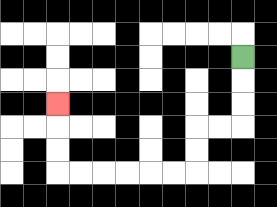{'start': '[10, 2]', 'end': '[2, 4]', 'path_directions': 'D,D,D,L,L,D,D,L,L,L,L,L,L,U,U,U', 'path_coordinates': '[[10, 2], [10, 3], [10, 4], [10, 5], [9, 5], [8, 5], [8, 6], [8, 7], [7, 7], [6, 7], [5, 7], [4, 7], [3, 7], [2, 7], [2, 6], [2, 5], [2, 4]]'}